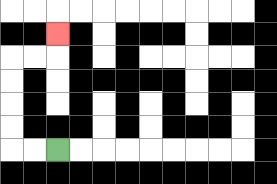{'start': '[2, 6]', 'end': '[2, 1]', 'path_directions': 'L,L,U,U,U,U,R,R,U', 'path_coordinates': '[[2, 6], [1, 6], [0, 6], [0, 5], [0, 4], [0, 3], [0, 2], [1, 2], [2, 2], [2, 1]]'}